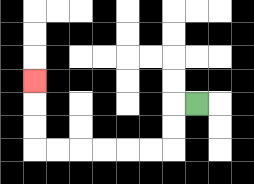{'start': '[8, 4]', 'end': '[1, 3]', 'path_directions': 'L,D,D,L,L,L,L,L,L,U,U,U', 'path_coordinates': '[[8, 4], [7, 4], [7, 5], [7, 6], [6, 6], [5, 6], [4, 6], [3, 6], [2, 6], [1, 6], [1, 5], [1, 4], [1, 3]]'}